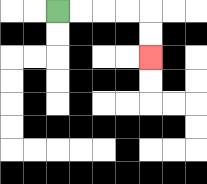{'start': '[2, 0]', 'end': '[6, 2]', 'path_directions': 'R,R,R,R,D,D', 'path_coordinates': '[[2, 0], [3, 0], [4, 0], [5, 0], [6, 0], [6, 1], [6, 2]]'}